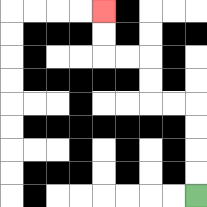{'start': '[8, 8]', 'end': '[4, 0]', 'path_directions': 'U,U,U,U,L,L,U,U,L,L,U,U', 'path_coordinates': '[[8, 8], [8, 7], [8, 6], [8, 5], [8, 4], [7, 4], [6, 4], [6, 3], [6, 2], [5, 2], [4, 2], [4, 1], [4, 0]]'}